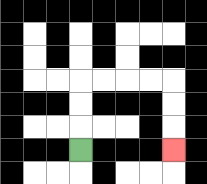{'start': '[3, 6]', 'end': '[7, 6]', 'path_directions': 'U,U,U,R,R,R,R,D,D,D', 'path_coordinates': '[[3, 6], [3, 5], [3, 4], [3, 3], [4, 3], [5, 3], [6, 3], [7, 3], [7, 4], [7, 5], [7, 6]]'}